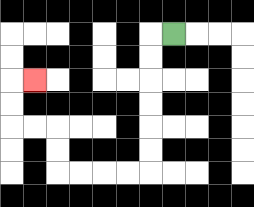{'start': '[7, 1]', 'end': '[1, 3]', 'path_directions': 'L,D,D,D,D,D,D,L,L,L,L,U,U,L,L,U,U,R', 'path_coordinates': '[[7, 1], [6, 1], [6, 2], [6, 3], [6, 4], [6, 5], [6, 6], [6, 7], [5, 7], [4, 7], [3, 7], [2, 7], [2, 6], [2, 5], [1, 5], [0, 5], [0, 4], [0, 3], [1, 3]]'}